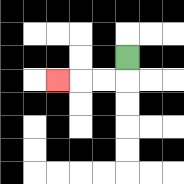{'start': '[5, 2]', 'end': '[2, 3]', 'path_directions': 'D,L,L,L', 'path_coordinates': '[[5, 2], [5, 3], [4, 3], [3, 3], [2, 3]]'}